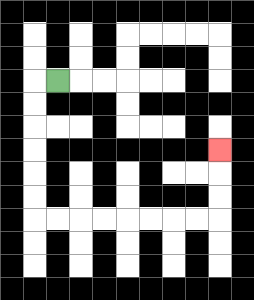{'start': '[2, 3]', 'end': '[9, 6]', 'path_directions': 'L,D,D,D,D,D,D,R,R,R,R,R,R,R,R,U,U,U', 'path_coordinates': '[[2, 3], [1, 3], [1, 4], [1, 5], [1, 6], [1, 7], [1, 8], [1, 9], [2, 9], [3, 9], [4, 9], [5, 9], [6, 9], [7, 9], [8, 9], [9, 9], [9, 8], [9, 7], [9, 6]]'}